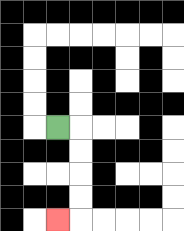{'start': '[2, 5]', 'end': '[2, 9]', 'path_directions': 'R,D,D,D,D,L', 'path_coordinates': '[[2, 5], [3, 5], [3, 6], [3, 7], [3, 8], [3, 9], [2, 9]]'}